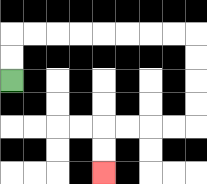{'start': '[0, 3]', 'end': '[4, 7]', 'path_directions': 'U,U,R,R,R,R,R,R,R,R,D,D,D,D,L,L,L,L,D,D', 'path_coordinates': '[[0, 3], [0, 2], [0, 1], [1, 1], [2, 1], [3, 1], [4, 1], [5, 1], [6, 1], [7, 1], [8, 1], [8, 2], [8, 3], [8, 4], [8, 5], [7, 5], [6, 5], [5, 5], [4, 5], [4, 6], [4, 7]]'}